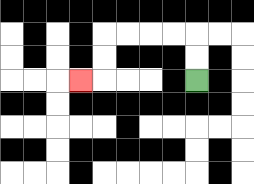{'start': '[8, 3]', 'end': '[3, 3]', 'path_directions': 'U,U,L,L,L,L,D,D,L', 'path_coordinates': '[[8, 3], [8, 2], [8, 1], [7, 1], [6, 1], [5, 1], [4, 1], [4, 2], [4, 3], [3, 3]]'}